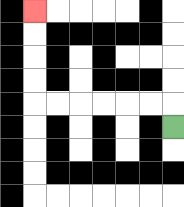{'start': '[7, 5]', 'end': '[1, 0]', 'path_directions': 'U,L,L,L,L,L,L,U,U,U,U', 'path_coordinates': '[[7, 5], [7, 4], [6, 4], [5, 4], [4, 4], [3, 4], [2, 4], [1, 4], [1, 3], [1, 2], [1, 1], [1, 0]]'}